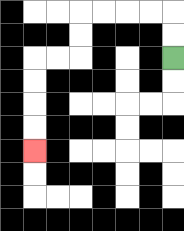{'start': '[7, 2]', 'end': '[1, 6]', 'path_directions': 'U,U,L,L,L,L,D,D,L,L,D,D,D,D', 'path_coordinates': '[[7, 2], [7, 1], [7, 0], [6, 0], [5, 0], [4, 0], [3, 0], [3, 1], [3, 2], [2, 2], [1, 2], [1, 3], [1, 4], [1, 5], [1, 6]]'}